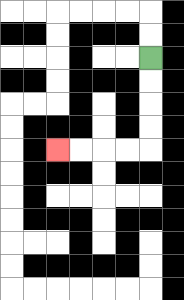{'start': '[6, 2]', 'end': '[2, 6]', 'path_directions': 'D,D,D,D,L,L,L,L', 'path_coordinates': '[[6, 2], [6, 3], [6, 4], [6, 5], [6, 6], [5, 6], [4, 6], [3, 6], [2, 6]]'}